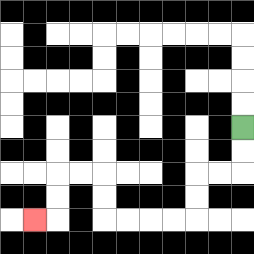{'start': '[10, 5]', 'end': '[1, 9]', 'path_directions': 'D,D,L,L,D,D,L,L,L,L,U,U,L,L,D,D,L', 'path_coordinates': '[[10, 5], [10, 6], [10, 7], [9, 7], [8, 7], [8, 8], [8, 9], [7, 9], [6, 9], [5, 9], [4, 9], [4, 8], [4, 7], [3, 7], [2, 7], [2, 8], [2, 9], [1, 9]]'}